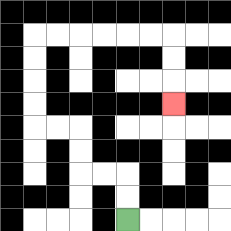{'start': '[5, 9]', 'end': '[7, 4]', 'path_directions': 'U,U,L,L,U,U,L,L,U,U,U,U,R,R,R,R,R,R,D,D,D', 'path_coordinates': '[[5, 9], [5, 8], [5, 7], [4, 7], [3, 7], [3, 6], [3, 5], [2, 5], [1, 5], [1, 4], [1, 3], [1, 2], [1, 1], [2, 1], [3, 1], [4, 1], [5, 1], [6, 1], [7, 1], [7, 2], [7, 3], [7, 4]]'}